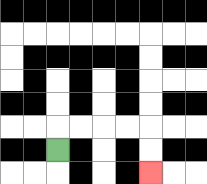{'start': '[2, 6]', 'end': '[6, 7]', 'path_directions': 'U,R,R,R,R,D,D', 'path_coordinates': '[[2, 6], [2, 5], [3, 5], [4, 5], [5, 5], [6, 5], [6, 6], [6, 7]]'}